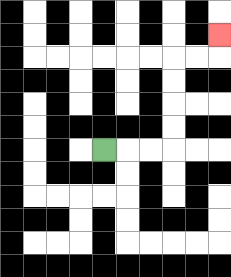{'start': '[4, 6]', 'end': '[9, 1]', 'path_directions': 'R,R,R,U,U,U,U,R,R,U', 'path_coordinates': '[[4, 6], [5, 6], [6, 6], [7, 6], [7, 5], [7, 4], [7, 3], [7, 2], [8, 2], [9, 2], [9, 1]]'}